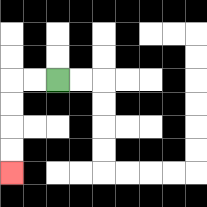{'start': '[2, 3]', 'end': '[0, 7]', 'path_directions': 'L,L,D,D,D,D', 'path_coordinates': '[[2, 3], [1, 3], [0, 3], [0, 4], [0, 5], [0, 6], [0, 7]]'}